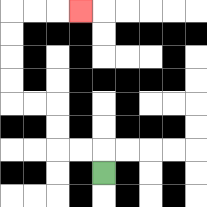{'start': '[4, 7]', 'end': '[3, 0]', 'path_directions': 'U,L,L,U,U,L,L,U,U,U,U,R,R,R', 'path_coordinates': '[[4, 7], [4, 6], [3, 6], [2, 6], [2, 5], [2, 4], [1, 4], [0, 4], [0, 3], [0, 2], [0, 1], [0, 0], [1, 0], [2, 0], [3, 0]]'}